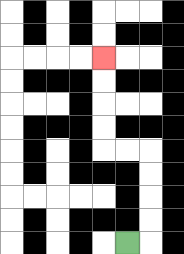{'start': '[5, 10]', 'end': '[4, 2]', 'path_directions': 'R,U,U,U,U,L,L,U,U,U,U', 'path_coordinates': '[[5, 10], [6, 10], [6, 9], [6, 8], [6, 7], [6, 6], [5, 6], [4, 6], [4, 5], [4, 4], [4, 3], [4, 2]]'}